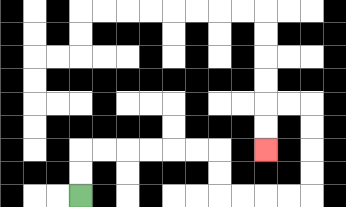{'start': '[3, 8]', 'end': '[11, 6]', 'path_directions': 'U,U,R,R,R,R,R,R,D,D,R,R,R,R,U,U,U,U,L,L,D,D', 'path_coordinates': '[[3, 8], [3, 7], [3, 6], [4, 6], [5, 6], [6, 6], [7, 6], [8, 6], [9, 6], [9, 7], [9, 8], [10, 8], [11, 8], [12, 8], [13, 8], [13, 7], [13, 6], [13, 5], [13, 4], [12, 4], [11, 4], [11, 5], [11, 6]]'}